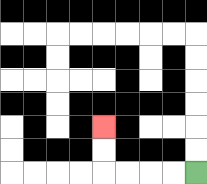{'start': '[8, 7]', 'end': '[4, 5]', 'path_directions': 'L,L,L,L,U,U', 'path_coordinates': '[[8, 7], [7, 7], [6, 7], [5, 7], [4, 7], [4, 6], [4, 5]]'}